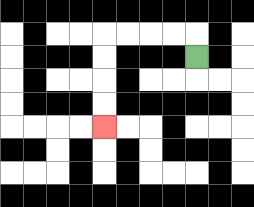{'start': '[8, 2]', 'end': '[4, 5]', 'path_directions': 'U,L,L,L,L,D,D,D,D', 'path_coordinates': '[[8, 2], [8, 1], [7, 1], [6, 1], [5, 1], [4, 1], [4, 2], [4, 3], [4, 4], [4, 5]]'}